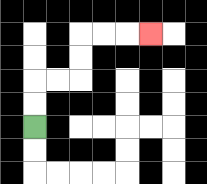{'start': '[1, 5]', 'end': '[6, 1]', 'path_directions': 'U,U,R,R,U,U,R,R,R', 'path_coordinates': '[[1, 5], [1, 4], [1, 3], [2, 3], [3, 3], [3, 2], [3, 1], [4, 1], [5, 1], [6, 1]]'}